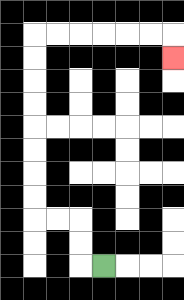{'start': '[4, 11]', 'end': '[7, 2]', 'path_directions': 'L,U,U,L,L,U,U,U,U,U,U,U,U,R,R,R,R,R,R,D', 'path_coordinates': '[[4, 11], [3, 11], [3, 10], [3, 9], [2, 9], [1, 9], [1, 8], [1, 7], [1, 6], [1, 5], [1, 4], [1, 3], [1, 2], [1, 1], [2, 1], [3, 1], [4, 1], [5, 1], [6, 1], [7, 1], [7, 2]]'}